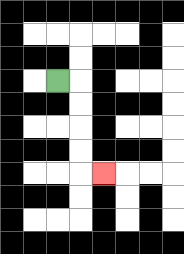{'start': '[2, 3]', 'end': '[4, 7]', 'path_directions': 'R,D,D,D,D,R', 'path_coordinates': '[[2, 3], [3, 3], [3, 4], [3, 5], [3, 6], [3, 7], [4, 7]]'}